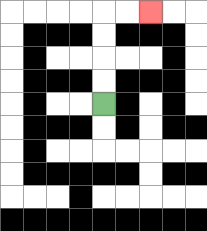{'start': '[4, 4]', 'end': '[6, 0]', 'path_directions': 'U,U,U,U,R,R', 'path_coordinates': '[[4, 4], [4, 3], [4, 2], [4, 1], [4, 0], [5, 0], [6, 0]]'}